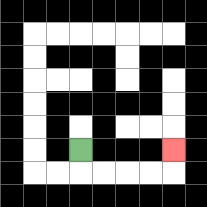{'start': '[3, 6]', 'end': '[7, 6]', 'path_directions': 'D,R,R,R,R,U', 'path_coordinates': '[[3, 6], [3, 7], [4, 7], [5, 7], [6, 7], [7, 7], [7, 6]]'}